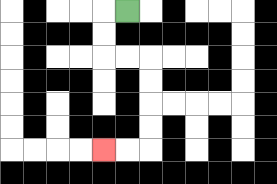{'start': '[5, 0]', 'end': '[4, 6]', 'path_directions': 'L,D,D,R,R,D,D,D,D,L,L', 'path_coordinates': '[[5, 0], [4, 0], [4, 1], [4, 2], [5, 2], [6, 2], [6, 3], [6, 4], [6, 5], [6, 6], [5, 6], [4, 6]]'}